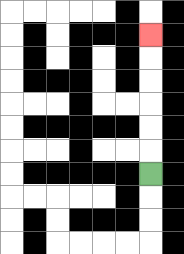{'start': '[6, 7]', 'end': '[6, 1]', 'path_directions': 'U,U,U,U,U,U', 'path_coordinates': '[[6, 7], [6, 6], [6, 5], [6, 4], [6, 3], [6, 2], [6, 1]]'}